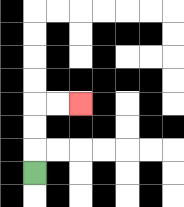{'start': '[1, 7]', 'end': '[3, 4]', 'path_directions': 'U,U,U,R,R', 'path_coordinates': '[[1, 7], [1, 6], [1, 5], [1, 4], [2, 4], [3, 4]]'}